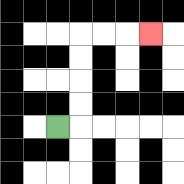{'start': '[2, 5]', 'end': '[6, 1]', 'path_directions': 'R,U,U,U,U,R,R,R', 'path_coordinates': '[[2, 5], [3, 5], [3, 4], [3, 3], [3, 2], [3, 1], [4, 1], [5, 1], [6, 1]]'}